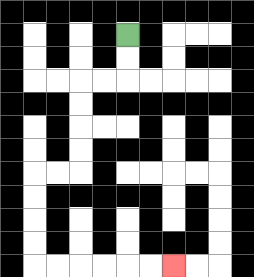{'start': '[5, 1]', 'end': '[7, 11]', 'path_directions': 'D,D,L,L,D,D,D,D,L,L,D,D,D,D,R,R,R,R,R,R', 'path_coordinates': '[[5, 1], [5, 2], [5, 3], [4, 3], [3, 3], [3, 4], [3, 5], [3, 6], [3, 7], [2, 7], [1, 7], [1, 8], [1, 9], [1, 10], [1, 11], [2, 11], [3, 11], [4, 11], [5, 11], [6, 11], [7, 11]]'}